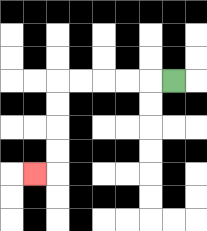{'start': '[7, 3]', 'end': '[1, 7]', 'path_directions': 'L,L,L,L,L,D,D,D,D,L', 'path_coordinates': '[[7, 3], [6, 3], [5, 3], [4, 3], [3, 3], [2, 3], [2, 4], [2, 5], [2, 6], [2, 7], [1, 7]]'}